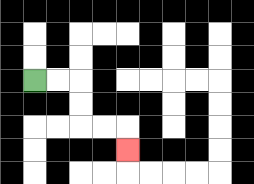{'start': '[1, 3]', 'end': '[5, 6]', 'path_directions': 'R,R,D,D,R,R,D', 'path_coordinates': '[[1, 3], [2, 3], [3, 3], [3, 4], [3, 5], [4, 5], [5, 5], [5, 6]]'}